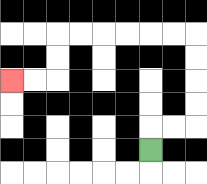{'start': '[6, 6]', 'end': '[0, 3]', 'path_directions': 'U,R,R,U,U,U,U,L,L,L,L,L,L,D,D,L,L', 'path_coordinates': '[[6, 6], [6, 5], [7, 5], [8, 5], [8, 4], [8, 3], [8, 2], [8, 1], [7, 1], [6, 1], [5, 1], [4, 1], [3, 1], [2, 1], [2, 2], [2, 3], [1, 3], [0, 3]]'}